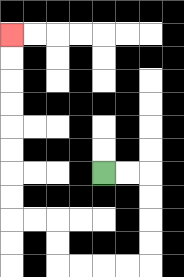{'start': '[4, 7]', 'end': '[0, 1]', 'path_directions': 'R,R,D,D,D,D,L,L,L,L,U,U,L,L,U,U,U,U,U,U,U,U', 'path_coordinates': '[[4, 7], [5, 7], [6, 7], [6, 8], [6, 9], [6, 10], [6, 11], [5, 11], [4, 11], [3, 11], [2, 11], [2, 10], [2, 9], [1, 9], [0, 9], [0, 8], [0, 7], [0, 6], [0, 5], [0, 4], [0, 3], [0, 2], [0, 1]]'}